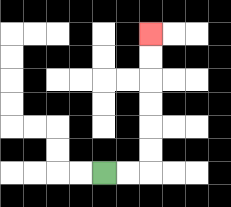{'start': '[4, 7]', 'end': '[6, 1]', 'path_directions': 'R,R,U,U,U,U,U,U', 'path_coordinates': '[[4, 7], [5, 7], [6, 7], [6, 6], [6, 5], [6, 4], [6, 3], [6, 2], [6, 1]]'}